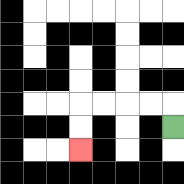{'start': '[7, 5]', 'end': '[3, 6]', 'path_directions': 'U,L,L,L,L,D,D', 'path_coordinates': '[[7, 5], [7, 4], [6, 4], [5, 4], [4, 4], [3, 4], [3, 5], [3, 6]]'}